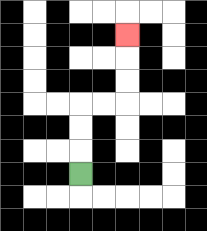{'start': '[3, 7]', 'end': '[5, 1]', 'path_directions': 'U,U,U,R,R,U,U,U', 'path_coordinates': '[[3, 7], [3, 6], [3, 5], [3, 4], [4, 4], [5, 4], [5, 3], [5, 2], [5, 1]]'}